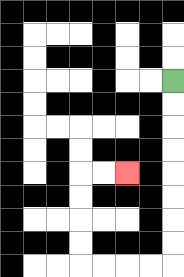{'start': '[7, 3]', 'end': '[5, 7]', 'path_directions': 'D,D,D,D,D,D,D,D,L,L,L,L,U,U,U,U,R,R', 'path_coordinates': '[[7, 3], [7, 4], [7, 5], [7, 6], [7, 7], [7, 8], [7, 9], [7, 10], [7, 11], [6, 11], [5, 11], [4, 11], [3, 11], [3, 10], [3, 9], [3, 8], [3, 7], [4, 7], [5, 7]]'}